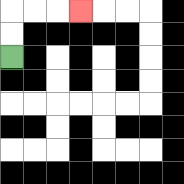{'start': '[0, 2]', 'end': '[3, 0]', 'path_directions': 'U,U,R,R,R', 'path_coordinates': '[[0, 2], [0, 1], [0, 0], [1, 0], [2, 0], [3, 0]]'}